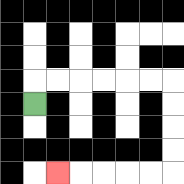{'start': '[1, 4]', 'end': '[2, 7]', 'path_directions': 'U,R,R,R,R,R,R,D,D,D,D,L,L,L,L,L', 'path_coordinates': '[[1, 4], [1, 3], [2, 3], [3, 3], [4, 3], [5, 3], [6, 3], [7, 3], [7, 4], [7, 5], [7, 6], [7, 7], [6, 7], [5, 7], [4, 7], [3, 7], [2, 7]]'}